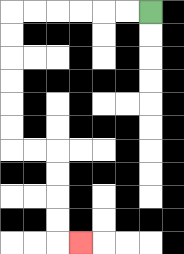{'start': '[6, 0]', 'end': '[3, 10]', 'path_directions': 'L,L,L,L,L,L,D,D,D,D,D,D,R,R,D,D,D,D,R', 'path_coordinates': '[[6, 0], [5, 0], [4, 0], [3, 0], [2, 0], [1, 0], [0, 0], [0, 1], [0, 2], [0, 3], [0, 4], [0, 5], [0, 6], [1, 6], [2, 6], [2, 7], [2, 8], [2, 9], [2, 10], [3, 10]]'}